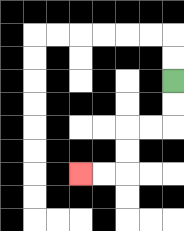{'start': '[7, 3]', 'end': '[3, 7]', 'path_directions': 'D,D,L,L,D,D,L,L', 'path_coordinates': '[[7, 3], [7, 4], [7, 5], [6, 5], [5, 5], [5, 6], [5, 7], [4, 7], [3, 7]]'}